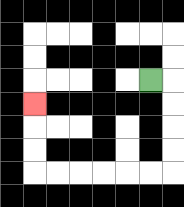{'start': '[6, 3]', 'end': '[1, 4]', 'path_directions': 'R,D,D,D,D,L,L,L,L,L,L,U,U,U', 'path_coordinates': '[[6, 3], [7, 3], [7, 4], [7, 5], [7, 6], [7, 7], [6, 7], [5, 7], [4, 7], [3, 7], [2, 7], [1, 7], [1, 6], [1, 5], [1, 4]]'}